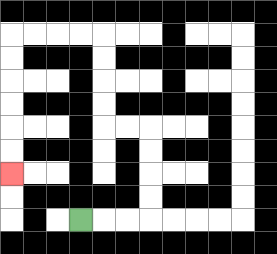{'start': '[3, 9]', 'end': '[0, 7]', 'path_directions': 'R,R,R,U,U,U,U,L,L,U,U,U,U,L,L,L,L,D,D,D,D,D,D', 'path_coordinates': '[[3, 9], [4, 9], [5, 9], [6, 9], [6, 8], [6, 7], [6, 6], [6, 5], [5, 5], [4, 5], [4, 4], [4, 3], [4, 2], [4, 1], [3, 1], [2, 1], [1, 1], [0, 1], [0, 2], [0, 3], [0, 4], [0, 5], [0, 6], [0, 7]]'}